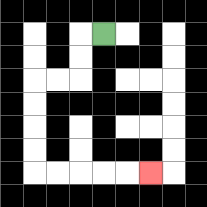{'start': '[4, 1]', 'end': '[6, 7]', 'path_directions': 'L,D,D,L,L,D,D,D,D,R,R,R,R,R', 'path_coordinates': '[[4, 1], [3, 1], [3, 2], [3, 3], [2, 3], [1, 3], [1, 4], [1, 5], [1, 6], [1, 7], [2, 7], [3, 7], [4, 7], [5, 7], [6, 7]]'}